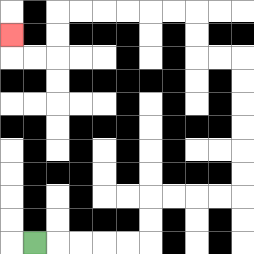{'start': '[1, 10]', 'end': '[0, 1]', 'path_directions': 'R,R,R,R,R,U,U,R,R,R,R,U,U,U,U,U,U,L,L,U,U,L,L,L,L,L,L,D,D,L,L,U', 'path_coordinates': '[[1, 10], [2, 10], [3, 10], [4, 10], [5, 10], [6, 10], [6, 9], [6, 8], [7, 8], [8, 8], [9, 8], [10, 8], [10, 7], [10, 6], [10, 5], [10, 4], [10, 3], [10, 2], [9, 2], [8, 2], [8, 1], [8, 0], [7, 0], [6, 0], [5, 0], [4, 0], [3, 0], [2, 0], [2, 1], [2, 2], [1, 2], [0, 2], [0, 1]]'}